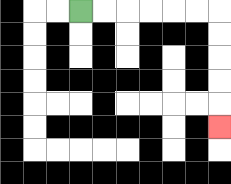{'start': '[3, 0]', 'end': '[9, 5]', 'path_directions': 'R,R,R,R,R,R,D,D,D,D,D', 'path_coordinates': '[[3, 0], [4, 0], [5, 0], [6, 0], [7, 0], [8, 0], [9, 0], [9, 1], [9, 2], [9, 3], [9, 4], [9, 5]]'}